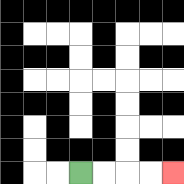{'start': '[3, 7]', 'end': '[7, 7]', 'path_directions': 'R,R,R,R', 'path_coordinates': '[[3, 7], [4, 7], [5, 7], [6, 7], [7, 7]]'}